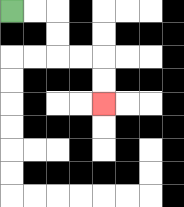{'start': '[0, 0]', 'end': '[4, 4]', 'path_directions': 'R,R,D,D,R,R,D,D', 'path_coordinates': '[[0, 0], [1, 0], [2, 0], [2, 1], [2, 2], [3, 2], [4, 2], [4, 3], [4, 4]]'}